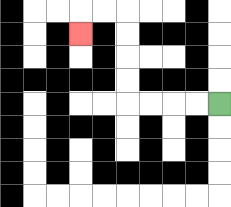{'start': '[9, 4]', 'end': '[3, 1]', 'path_directions': 'L,L,L,L,U,U,U,U,L,L,D', 'path_coordinates': '[[9, 4], [8, 4], [7, 4], [6, 4], [5, 4], [5, 3], [5, 2], [5, 1], [5, 0], [4, 0], [3, 0], [3, 1]]'}